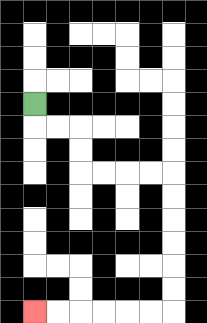{'start': '[1, 4]', 'end': '[1, 13]', 'path_directions': 'D,R,R,D,D,R,R,R,R,D,D,D,D,D,D,L,L,L,L,L,L', 'path_coordinates': '[[1, 4], [1, 5], [2, 5], [3, 5], [3, 6], [3, 7], [4, 7], [5, 7], [6, 7], [7, 7], [7, 8], [7, 9], [7, 10], [7, 11], [7, 12], [7, 13], [6, 13], [5, 13], [4, 13], [3, 13], [2, 13], [1, 13]]'}